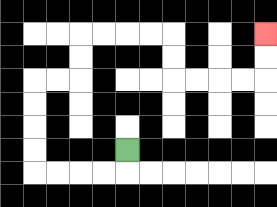{'start': '[5, 6]', 'end': '[11, 1]', 'path_directions': 'D,L,L,L,L,U,U,U,U,R,R,U,U,R,R,R,R,D,D,R,R,R,R,U,U', 'path_coordinates': '[[5, 6], [5, 7], [4, 7], [3, 7], [2, 7], [1, 7], [1, 6], [1, 5], [1, 4], [1, 3], [2, 3], [3, 3], [3, 2], [3, 1], [4, 1], [5, 1], [6, 1], [7, 1], [7, 2], [7, 3], [8, 3], [9, 3], [10, 3], [11, 3], [11, 2], [11, 1]]'}